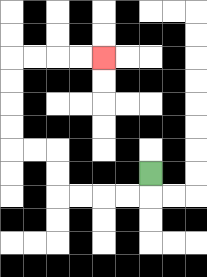{'start': '[6, 7]', 'end': '[4, 2]', 'path_directions': 'D,L,L,L,L,U,U,L,L,U,U,U,U,R,R,R,R', 'path_coordinates': '[[6, 7], [6, 8], [5, 8], [4, 8], [3, 8], [2, 8], [2, 7], [2, 6], [1, 6], [0, 6], [0, 5], [0, 4], [0, 3], [0, 2], [1, 2], [2, 2], [3, 2], [4, 2]]'}